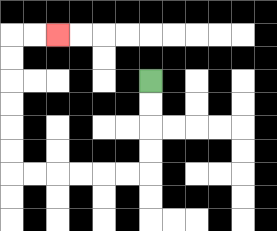{'start': '[6, 3]', 'end': '[2, 1]', 'path_directions': 'D,D,D,D,L,L,L,L,L,L,U,U,U,U,U,U,R,R', 'path_coordinates': '[[6, 3], [6, 4], [6, 5], [6, 6], [6, 7], [5, 7], [4, 7], [3, 7], [2, 7], [1, 7], [0, 7], [0, 6], [0, 5], [0, 4], [0, 3], [0, 2], [0, 1], [1, 1], [2, 1]]'}